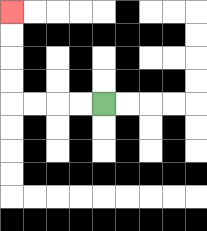{'start': '[4, 4]', 'end': '[0, 0]', 'path_directions': 'L,L,L,L,U,U,U,U', 'path_coordinates': '[[4, 4], [3, 4], [2, 4], [1, 4], [0, 4], [0, 3], [0, 2], [0, 1], [0, 0]]'}